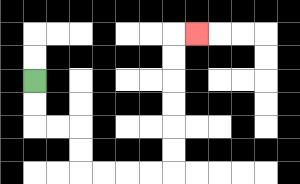{'start': '[1, 3]', 'end': '[8, 1]', 'path_directions': 'D,D,R,R,D,D,R,R,R,R,U,U,U,U,U,U,R', 'path_coordinates': '[[1, 3], [1, 4], [1, 5], [2, 5], [3, 5], [3, 6], [3, 7], [4, 7], [5, 7], [6, 7], [7, 7], [7, 6], [7, 5], [7, 4], [7, 3], [7, 2], [7, 1], [8, 1]]'}